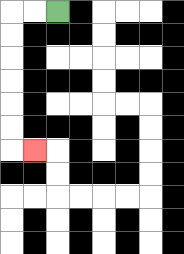{'start': '[2, 0]', 'end': '[1, 6]', 'path_directions': 'L,L,D,D,D,D,D,D,R', 'path_coordinates': '[[2, 0], [1, 0], [0, 0], [0, 1], [0, 2], [0, 3], [0, 4], [0, 5], [0, 6], [1, 6]]'}